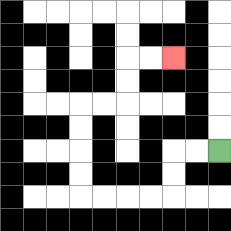{'start': '[9, 6]', 'end': '[7, 2]', 'path_directions': 'L,L,D,D,L,L,L,L,U,U,U,U,R,R,U,U,R,R', 'path_coordinates': '[[9, 6], [8, 6], [7, 6], [7, 7], [7, 8], [6, 8], [5, 8], [4, 8], [3, 8], [3, 7], [3, 6], [3, 5], [3, 4], [4, 4], [5, 4], [5, 3], [5, 2], [6, 2], [7, 2]]'}